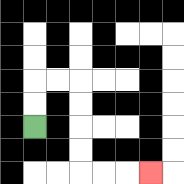{'start': '[1, 5]', 'end': '[6, 7]', 'path_directions': 'U,U,R,R,D,D,D,D,R,R,R', 'path_coordinates': '[[1, 5], [1, 4], [1, 3], [2, 3], [3, 3], [3, 4], [3, 5], [3, 6], [3, 7], [4, 7], [5, 7], [6, 7]]'}